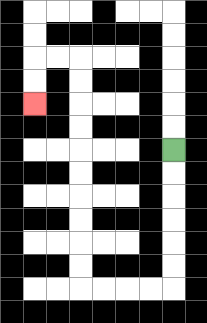{'start': '[7, 6]', 'end': '[1, 4]', 'path_directions': 'D,D,D,D,D,D,L,L,L,L,U,U,U,U,U,U,U,U,U,U,L,L,D,D', 'path_coordinates': '[[7, 6], [7, 7], [7, 8], [7, 9], [7, 10], [7, 11], [7, 12], [6, 12], [5, 12], [4, 12], [3, 12], [3, 11], [3, 10], [3, 9], [3, 8], [3, 7], [3, 6], [3, 5], [3, 4], [3, 3], [3, 2], [2, 2], [1, 2], [1, 3], [1, 4]]'}